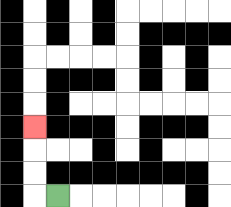{'start': '[2, 8]', 'end': '[1, 5]', 'path_directions': 'L,U,U,U', 'path_coordinates': '[[2, 8], [1, 8], [1, 7], [1, 6], [1, 5]]'}